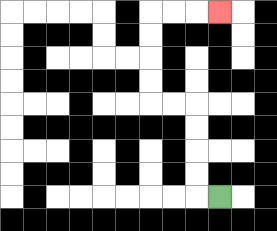{'start': '[9, 8]', 'end': '[9, 0]', 'path_directions': 'L,U,U,U,U,L,L,U,U,U,U,R,R,R', 'path_coordinates': '[[9, 8], [8, 8], [8, 7], [8, 6], [8, 5], [8, 4], [7, 4], [6, 4], [6, 3], [6, 2], [6, 1], [6, 0], [7, 0], [8, 0], [9, 0]]'}